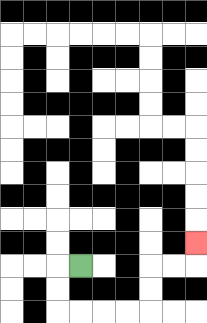{'start': '[3, 11]', 'end': '[8, 10]', 'path_directions': 'L,D,D,R,R,R,R,U,U,R,R,U', 'path_coordinates': '[[3, 11], [2, 11], [2, 12], [2, 13], [3, 13], [4, 13], [5, 13], [6, 13], [6, 12], [6, 11], [7, 11], [8, 11], [8, 10]]'}